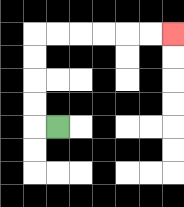{'start': '[2, 5]', 'end': '[7, 1]', 'path_directions': 'L,U,U,U,U,R,R,R,R,R,R', 'path_coordinates': '[[2, 5], [1, 5], [1, 4], [1, 3], [1, 2], [1, 1], [2, 1], [3, 1], [4, 1], [5, 1], [6, 1], [7, 1]]'}